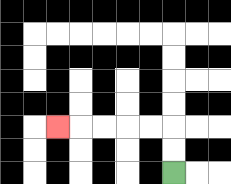{'start': '[7, 7]', 'end': '[2, 5]', 'path_directions': 'U,U,L,L,L,L,L', 'path_coordinates': '[[7, 7], [7, 6], [7, 5], [6, 5], [5, 5], [4, 5], [3, 5], [2, 5]]'}